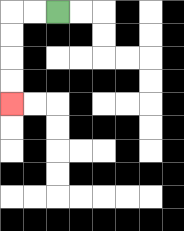{'start': '[2, 0]', 'end': '[0, 4]', 'path_directions': 'L,L,D,D,D,D', 'path_coordinates': '[[2, 0], [1, 0], [0, 0], [0, 1], [0, 2], [0, 3], [0, 4]]'}